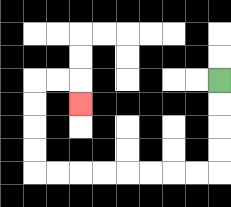{'start': '[9, 3]', 'end': '[3, 4]', 'path_directions': 'D,D,D,D,L,L,L,L,L,L,L,L,U,U,U,U,R,R,D', 'path_coordinates': '[[9, 3], [9, 4], [9, 5], [9, 6], [9, 7], [8, 7], [7, 7], [6, 7], [5, 7], [4, 7], [3, 7], [2, 7], [1, 7], [1, 6], [1, 5], [1, 4], [1, 3], [2, 3], [3, 3], [3, 4]]'}